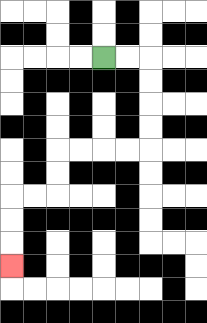{'start': '[4, 2]', 'end': '[0, 11]', 'path_directions': 'R,R,D,D,D,D,L,L,L,L,D,D,L,L,D,D,D', 'path_coordinates': '[[4, 2], [5, 2], [6, 2], [6, 3], [6, 4], [6, 5], [6, 6], [5, 6], [4, 6], [3, 6], [2, 6], [2, 7], [2, 8], [1, 8], [0, 8], [0, 9], [0, 10], [0, 11]]'}